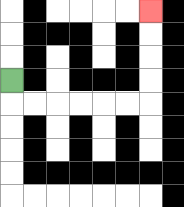{'start': '[0, 3]', 'end': '[6, 0]', 'path_directions': 'D,R,R,R,R,R,R,U,U,U,U', 'path_coordinates': '[[0, 3], [0, 4], [1, 4], [2, 4], [3, 4], [4, 4], [5, 4], [6, 4], [6, 3], [6, 2], [6, 1], [6, 0]]'}